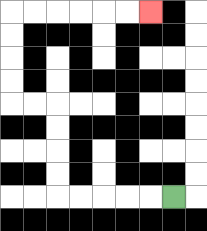{'start': '[7, 8]', 'end': '[6, 0]', 'path_directions': 'L,L,L,L,L,U,U,U,U,L,L,U,U,U,U,R,R,R,R,R,R', 'path_coordinates': '[[7, 8], [6, 8], [5, 8], [4, 8], [3, 8], [2, 8], [2, 7], [2, 6], [2, 5], [2, 4], [1, 4], [0, 4], [0, 3], [0, 2], [0, 1], [0, 0], [1, 0], [2, 0], [3, 0], [4, 0], [5, 0], [6, 0]]'}